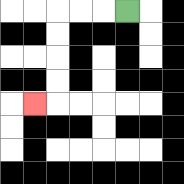{'start': '[5, 0]', 'end': '[1, 4]', 'path_directions': 'L,L,L,D,D,D,D,L', 'path_coordinates': '[[5, 0], [4, 0], [3, 0], [2, 0], [2, 1], [2, 2], [2, 3], [2, 4], [1, 4]]'}